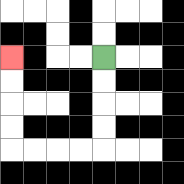{'start': '[4, 2]', 'end': '[0, 2]', 'path_directions': 'D,D,D,D,L,L,L,L,U,U,U,U', 'path_coordinates': '[[4, 2], [4, 3], [4, 4], [4, 5], [4, 6], [3, 6], [2, 6], [1, 6], [0, 6], [0, 5], [0, 4], [0, 3], [0, 2]]'}